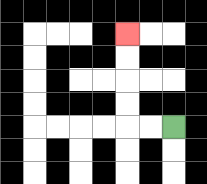{'start': '[7, 5]', 'end': '[5, 1]', 'path_directions': 'L,L,U,U,U,U', 'path_coordinates': '[[7, 5], [6, 5], [5, 5], [5, 4], [5, 3], [5, 2], [5, 1]]'}